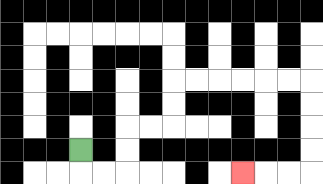{'start': '[3, 6]', 'end': '[10, 7]', 'path_directions': 'D,R,R,U,U,R,R,U,U,R,R,R,R,R,R,D,D,D,D,L,L,L', 'path_coordinates': '[[3, 6], [3, 7], [4, 7], [5, 7], [5, 6], [5, 5], [6, 5], [7, 5], [7, 4], [7, 3], [8, 3], [9, 3], [10, 3], [11, 3], [12, 3], [13, 3], [13, 4], [13, 5], [13, 6], [13, 7], [12, 7], [11, 7], [10, 7]]'}